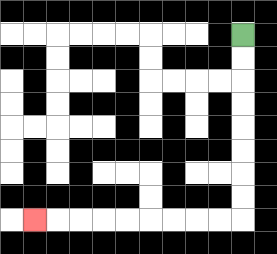{'start': '[10, 1]', 'end': '[1, 9]', 'path_directions': 'D,D,D,D,D,D,D,D,L,L,L,L,L,L,L,L,L', 'path_coordinates': '[[10, 1], [10, 2], [10, 3], [10, 4], [10, 5], [10, 6], [10, 7], [10, 8], [10, 9], [9, 9], [8, 9], [7, 9], [6, 9], [5, 9], [4, 9], [3, 9], [2, 9], [1, 9]]'}